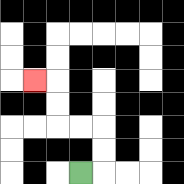{'start': '[3, 7]', 'end': '[1, 3]', 'path_directions': 'R,U,U,L,L,U,U,L', 'path_coordinates': '[[3, 7], [4, 7], [4, 6], [4, 5], [3, 5], [2, 5], [2, 4], [2, 3], [1, 3]]'}